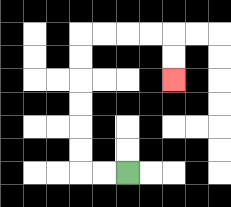{'start': '[5, 7]', 'end': '[7, 3]', 'path_directions': 'L,L,U,U,U,U,U,U,R,R,R,R,D,D', 'path_coordinates': '[[5, 7], [4, 7], [3, 7], [3, 6], [3, 5], [3, 4], [3, 3], [3, 2], [3, 1], [4, 1], [5, 1], [6, 1], [7, 1], [7, 2], [7, 3]]'}